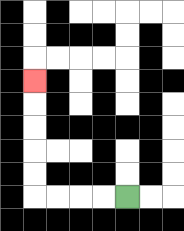{'start': '[5, 8]', 'end': '[1, 3]', 'path_directions': 'L,L,L,L,U,U,U,U,U', 'path_coordinates': '[[5, 8], [4, 8], [3, 8], [2, 8], [1, 8], [1, 7], [1, 6], [1, 5], [1, 4], [1, 3]]'}